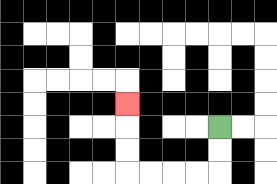{'start': '[9, 5]', 'end': '[5, 4]', 'path_directions': 'D,D,L,L,L,L,U,U,U', 'path_coordinates': '[[9, 5], [9, 6], [9, 7], [8, 7], [7, 7], [6, 7], [5, 7], [5, 6], [5, 5], [5, 4]]'}